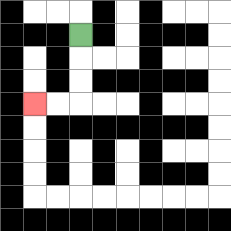{'start': '[3, 1]', 'end': '[1, 4]', 'path_directions': 'D,D,D,L,L', 'path_coordinates': '[[3, 1], [3, 2], [3, 3], [3, 4], [2, 4], [1, 4]]'}